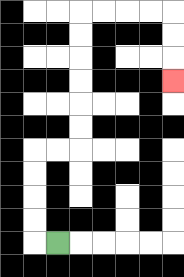{'start': '[2, 10]', 'end': '[7, 3]', 'path_directions': 'L,U,U,U,U,R,R,U,U,U,U,U,U,R,R,R,R,D,D,D', 'path_coordinates': '[[2, 10], [1, 10], [1, 9], [1, 8], [1, 7], [1, 6], [2, 6], [3, 6], [3, 5], [3, 4], [3, 3], [3, 2], [3, 1], [3, 0], [4, 0], [5, 0], [6, 0], [7, 0], [7, 1], [7, 2], [7, 3]]'}